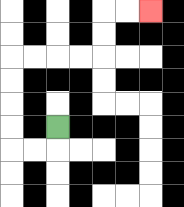{'start': '[2, 5]', 'end': '[6, 0]', 'path_directions': 'D,L,L,U,U,U,U,R,R,R,R,U,U,R,R', 'path_coordinates': '[[2, 5], [2, 6], [1, 6], [0, 6], [0, 5], [0, 4], [0, 3], [0, 2], [1, 2], [2, 2], [3, 2], [4, 2], [4, 1], [4, 0], [5, 0], [6, 0]]'}